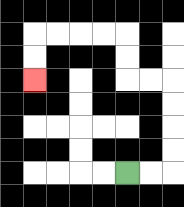{'start': '[5, 7]', 'end': '[1, 3]', 'path_directions': 'R,R,U,U,U,U,L,L,U,U,L,L,L,L,D,D', 'path_coordinates': '[[5, 7], [6, 7], [7, 7], [7, 6], [7, 5], [7, 4], [7, 3], [6, 3], [5, 3], [5, 2], [5, 1], [4, 1], [3, 1], [2, 1], [1, 1], [1, 2], [1, 3]]'}